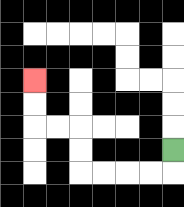{'start': '[7, 6]', 'end': '[1, 3]', 'path_directions': 'D,L,L,L,L,U,U,L,L,U,U', 'path_coordinates': '[[7, 6], [7, 7], [6, 7], [5, 7], [4, 7], [3, 7], [3, 6], [3, 5], [2, 5], [1, 5], [1, 4], [1, 3]]'}